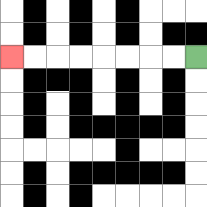{'start': '[8, 2]', 'end': '[0, 2]', 'path_directions': 'L,L,L,L,L,L,L,L', 'path_coordinates': '[[8, 2], [7, 2], [6, 2], [5, 2], [4, 2], [3, 2], [2, 2], [1, 2], [0, 2]]'}